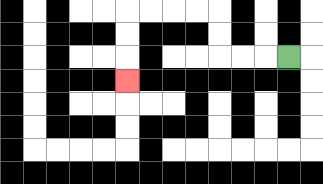{'start': '[12, 2]', 'end': '[5, 3]', 'path_directions': 'L,L,L,U,U,L,L,L,L,D,D,D', 'path_coordinates': '[[12, 2], [11, 2], [10, 2], [9, 2], [9, 1], [9, 0], [8, 0], [7, 0], [6, 0], [5, 0], [5, 1], [5, 2], [5, 3]]'}